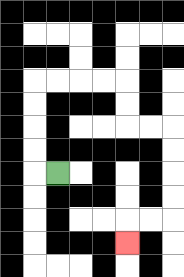{'start': '[2, 7]', 'end': '[5, 10]', 'path_directions': 'L,U,U,U,U,R,R,R,R,D,D,R,R,D,D,D,D,L,L,D', 'path_coordinates': '[[2, 7], [1, 7], [1, 6], [1, 5], [1, 4], [1, 3], [2, 3], [3, 3], [4, 3], [5, 3], [5, 4], [5, 5], [6, 5], [7, 5], [7, 6], [7, 7], [7, 8], [7, 9], [6, 9], [5, 9], [5, 10]]'}